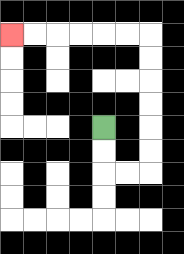{'start': '[4, 5]', 'end': '[0, 1]', 'path_directions': 'D,D,R,R,U,U,U,U,U,U,L,L,L,L,L,L', 'path_coordinates': '[[4, 5], [4, 6], [4, 7], [5, 7], [6, 7], [6, 6], [6, 5], [6, 4], [6, 3], [6, 2], [6, 1], [5, 1], [4, 1], [3, 1], [2, 1], [1, 1], [0, 1]]'}